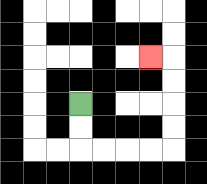{'start': '[3, 4]', 'end': '[6, 2]', 'path_directions': 'D,D,R,R,R,R,U,U,U,U,L', 'path_coordinates': '[[3, 4], [3, 5], [3, 6], [4, 6], [5, 6], [6, 6], [7, 6], [7, 5], [7, 4], [7, 3], [7, 2], [6, 2]]'}